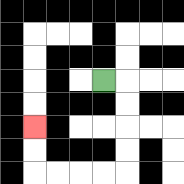{'start': '[4, 3]', 'end': '[1, 5]', 'path_directions': 'R,D,D,D,D,L,L,L,L,U,U', 'path_coordinates': '[[4, 3], [5, 3], [5, 4], [5, 5], [5, 6], [5, 7], [4, 7], [3, 7], [2, 7], [1, 7], [1, 6], [1, 5]]'}